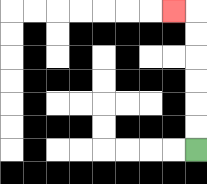{'start': '[8, 6]', 'end': '[7, 0]', 'path_directions': 'U,U,U,U,U,U,L', 'path_coordinates': '[[8, 6], [8, 5], [8, 4], [8, 3], [8, 2], [8, 1], [8, 0], [7, 0]]'}